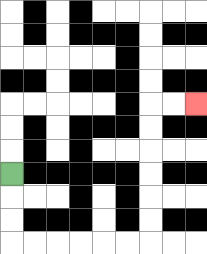{'start': '[0, 7]', 'end': '[8, 4]', 'path_directions': 'D,D,D,R,R,R,R,R,R,U,U,U,U,U,U,R,R', 'path_coordinates': '[[0, 7], [0, 8], [0, 9], [0, 10], [1, 10], [2, 10], [3, 10], [4, 10], [5, 10], [6, 10], [6, 9], [6, 8], [6, 7], [6, 6], [6, 5], [6, 4], [7, 4], [8, 4]]'}